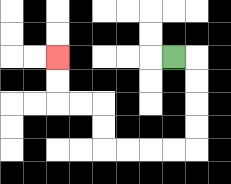{'start': '[7, 2]', 'end': '[2, 2]', 'path_directions': 'R,D,D,D,D,L,L,L,L,U,U,L,L,U,U', 'path_coordinates': '[[7, 2], [8, 2], [8, 3], [8, 4], [8, 5], [8, 6], [7, 6], [6, 6], [5, 6], [4, 6], [4, 5], [4, 4], [3, 4], [2, 4], [2, 3], [2, 2]]'}